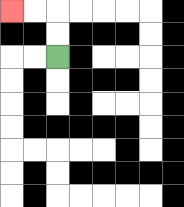{'start': '[2, 2]', 'end': '[0, 0]', 'path_directions': 'U,U,L,L', 'path_coordinates': '[[2, 2], [2, 1], [2, 0], [1, 0], [0, 0]]'}